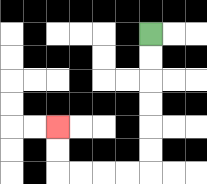{'start': '[6, 1]', 'end': '[2, 5]', 'path_directions': 'D,D,D,D,D,D,L,L,L,L,U,U', 'path_coordinates': '[[6, 1], [6, 2], [6, 3], [6, 4], [6, 5], [6, 6], [6, 7], [5, 7], [4, 7], [3, 7], [2, 7], [2, 6], [2, 5]]'}